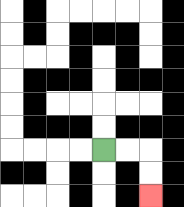{'start': '[4, 6]', 'end': '[6, 8]', 'path_directions': 'R,R,D,D', 'path_coordinates': '[[4, 6], [5, 6], [6, 6], [6, 7], [6, 8]]'}